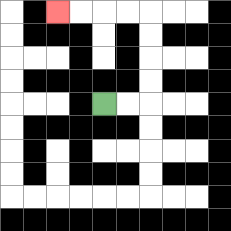{'start': '[4, 4]', 'end': '[2, 0]', 'path_directions': 'R,R,U,U,U,U,L,L,L,L', 'path_coordinates': '[[4, 4], [5, 4], [6, 4], [6, 3], [6, 2], [6, 1], [6, 0], [5, 0], [4, 0], [3, 0], [2, 0]]'}